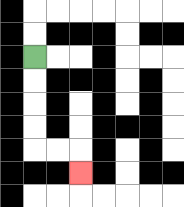{'start': '[1, 2]', 'end': '[3, 7]', 'path_directions': 'D,D,D,D,R,R,D', 'path_coordinates': '[[1, 2], [1, 3], [1, 4], [1, 5], [1, 6], [2, 6], [3, 6], [3, 7]]'}